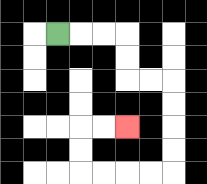{'start': '[2, 1]', 'end': '[5, 5]', 'path_directions': 'R,R,R,D,D,R,R,D,D,D,D,L,L,L,L,U,U,R,R', 'path_coordinates': '[[2, 1], [3, 1], [4, 1], [5, 1], [5, 2], [5, 3], [6, 3], [7, 3], [7, 4], [7, 5], [7, 6], [7, 7], [6, 7], [5, 7], [4, 7], [3, 7], [3, 6], [3, 5], [4, 5], [5, 5]]'}